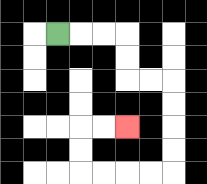{'start': '[2, 1]', 'end': '[5, 5]', 'path_directions': 'R,R,R,D,D,R,R,D,D,D,D,L,L,L,L,U,U,R,R', 'path_coordinates': '[[2, 1], [3, 1], [4, 1], [5, 1], [5, 2], [5, 3], [6, 3], [7, 3], [7, 4], [7, 5], [7, 6], [7, 7], [6, 7], [5, 7], [4, 7], [3, 7], [3, 6], [3, 5], [4, 5], [5, 5]]'}